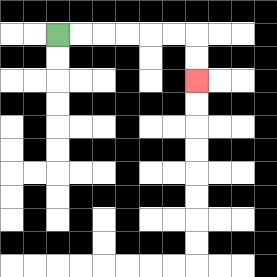{'start': '[2, 1]', 'end': '[8, 3]', 'path_directions': 'R,R,R,R,R,R,D,D', 'path_coordinates': '[[2, 1], [3, 1], [4, 1], [5, 1], [6, 1], [7, 1], [8, 1], [8, 2], [8, 3]]'}